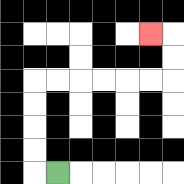{'start': '[2, 7]', 'end': '[6, 1]', 'path_directions': 'L,U,U,U,U,R,R,R,R,R,R,U,U,L', 'path_coordinates': '[[2, 7], [1, 7], [1, 6], [1, 5], [1, 4], [1, 3], [2, 3], [3, 3], [4, 3], [5, 3], [6, 3], [7, 3], [7, 2], [7, 1], [6, 1]]'}